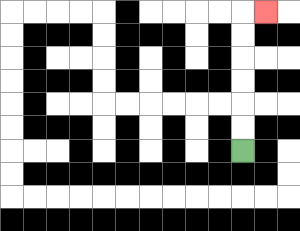{'start': '[10, 6]', 'end': '[11, 0]', 'path_directions': 'U,U,U,U,U,U,R', 'path_coordinates': '[[10, 6], [10, 5], [10, 4], [10, 3], [10, 2], [10, 1], [10, 0], [11, 0]]'}